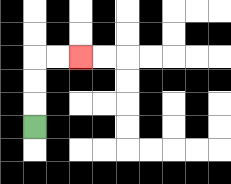{'start': '[1, 5]', 'end': '[3, 2]', 'path_directions': 'U,U,U,R,R', 'path_coordinates': '[[1, 5], [1, 4], [1, 3], [1, 2], [2, 2], [3, 2]]'}